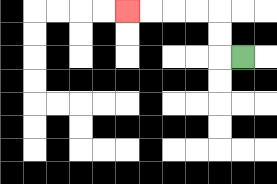{'start': '[10, 2]', 'end': '[5, 0]', 'path_directions': 'L,U,U,L,L,L,L', 'path_coordinates': '[[10, 2], [9, 2], [9, 1], [9, 0], [8, 0], [7, 0], [6, 0], [5, 0]]'}